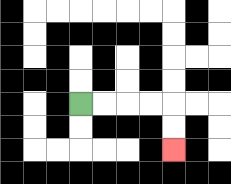{'start': '[3, 4]', 'end': '[7, 6]', 'path_directions': 'R,R,R,R,D,D', 'path_coordinates': '[[3, 4], [4, 4], [5, 4], [6, 4], [7, 4], [7, 5], [7, 6]]'}